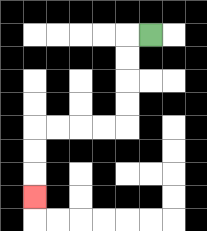{'start': '[6, 1]', 'end': '[1, 8]', 'path_directions': 'L,D,D,D,D,L,L,L,L,D,D,D', 'path_coordinates': '[[6, 1], [5, 1], [5, 2], [5, 3], [5, 4], [5, 5], [4, 5], [3, 5], [2, 5], [1, 5], [1, 6], [1, 7], [1, 8]]'}